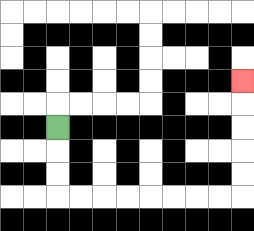{'start': '[2, 5]', 'end': '[10, 3]', 'path_directions': 'D,D,D,R,R,R,R,R,R,R,R,U,U,U,U,U', 'path_coordinates': '[[2, 5], [2, 6], [2, 7], [2, 8], [3, 8], [4, 8], [5, 8], [6, 8], [7, 8], [8, 8], [9, 8], [10, 8], [10, 7], [10, 6], [10, 5], [10, 4], [10, 3]]'}